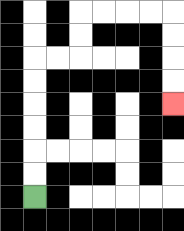{'start': '[1, 8]', 'end': '[7, 4]', 'path_directions': 'U,U,U,U,U,U,R,R,U,U,R,R,R,R,D,D,D,D', 'path_coordinates': '[[1, 8], [1, 7], [1, 6], [1, 5], [1, 4], [1, 3], [1, 2], [2, 2], [3, 2], [3, 1], [3, 0], [4, 0], [5, 0], [6, 0], [7, 0], [7, 1], [7, 2], [7, 3], [7, 4]]'}